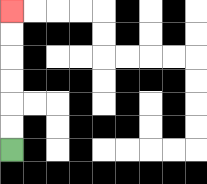{'start': '[0, 6]', 'end': '[0, 0]', 'path_directions': 'U,U,U,U,U,U', 'path_coordinates': '[[0, 6], [0, 5], [0, 4], [0, 3], [0, 2], [0, 1], [0, 0]]'}